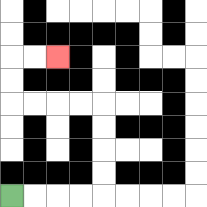{'start': '[0, 8]', 'end': '[2, 2]', 'path_directions': 'R,R,R,R,U,U,U,U,L,L,L,L,U,U,R,R', 'path_coordinates': '[[0, 8], [1, 8], [2, 8], [3, 8], [4, 8], [4, 7], [4, 6], [4, 5], [4, 4], [3, 4], [2, 4], [1, 4], [0, 4], [0, 3], [0, 2], [1, 2], [2, 2]]'}